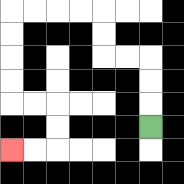{'start': '[6, 5]', 'end': '[0, 6]', 'path_directions': 'U,U,U,L,L,U,U,L,L,L,L,D,D,D,D,R,R,D,D,L,L', 'path_coordinates': '[[6, 5], [6, 4], [6, 3], [6, 2], [5, 2], [4, 2], [4, 1], [4, 0], [3, 0], [2, 0], [1, 0], [0, 0], [0, 1], [0, 2], [0, 3], [0, 4], [1, 4], [2, 4], [2, 5], [2, 6], [1, 6], [0, 6]]'}